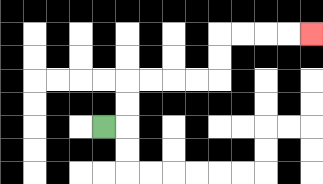{'start': '[4, 5]', 'end': '[13, 1]', 'path_directions': 'R,U,U,R,R,R,R,U,U,R,R,R,R', 'path_coordinates': '[[4, 5], [5, 5], [5, 4], [5, 3], [6, 3], [7, 3], [8, 3], [9, 3], [9, 2], [9, 1], [10, 1], [11, 1], [12, 1], [13, 1]]'}